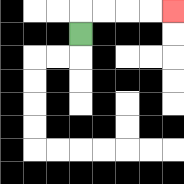{'start': '[3, 1]', 'end': '[7, 0]', 'path_directions': 'U,R,R,R,R', 'path_coordinates': '[[3, 1], [3, 0], [4, 0], [5, 0], [6, 0], [7, 0]]'}